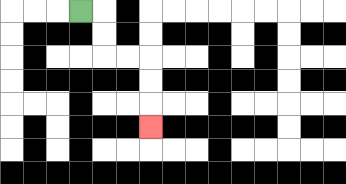{'start': '[3, 0]', 'end': '[6, 5]', 'path_directions': 'R,D,D,R,R,D,D,D', 'path_coordinates': '[[3, 0], [4, 0], [4, 1], [4, 2], [5, 2], [6, 2], [6, 3], [6, 4], [6, 5]]'}